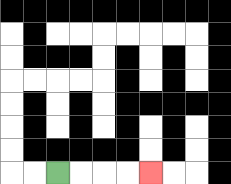{'start': '[2, 7]', 'end': '[6, 7]', 'path_directions': 'R,R,R,R', 'path_coordinates': '[[2, 7], [3, 7], [4, 7], [5, 7], [6, 7]]'}